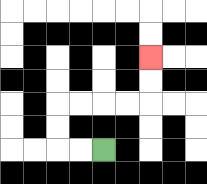{'start': '[4, 6]', 'end': '[6, 2]', 'path_directions': 'L,L,U,U,R,R,R,R,U,U', 'path_coordinates': '[[4, 6], [3, 6], [2, 6], [2, 5], [2, 4], [3, 4], [4, 4], [5, 4], [6, 4], [6, 3], [6, 2]]'}